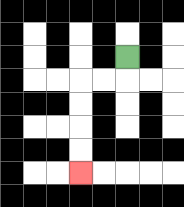{'start': '[5, 2]', 'end': '[3, 7]', 'path_directions': 'D,L,L,D,D,D,D', 'path_coordinates': '[[5, 2], [5, 3], [4, 3], [3, 3], [3, 4], [3, 5], [3, 6], [3, 7]]'}